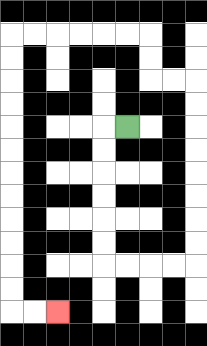{'start': '[5, 5]', 'end': '[2, 13]', 'path_directions': 'L,D,D,D,D,D,D,R,R,R,R,U,U,U,U,U,U,U,U,L,L,U,U,L,L,L,L,L,L,D,D,D,D,D,D,D,D,D,D,D,D,R,R', 'path_coordinates': '[[5, 5], [4, 5], [4, 6], [4, 7], [4, 8], [4, 9], [4, 10], [4, 11], [5, 11], [6, 11], [7, 11], [8, 11], [8, 10], [8, 9], [8, 8], [8, 7], [8, 6], [8, 5], [8, 4], [8, 3], [7, 3], [6, 3], [6, 2], [6, 1], [5, 1], [4, 1], [3, 1], [2, 1], [1, 1], [0, 1], [0, 2], [0, 3], [0, 4], [0, 5], [0, 6], [0, 7], [0, 8], [0, 9], [0, 10], [0, 11], [0, 12], [0, 13], [1, 13], [2, 13]]'}